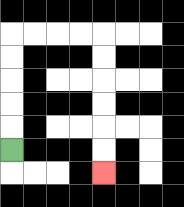{'start': '[0, 6]', 'end': '[4, 7]', 'path_directions': 'U,U,U,U,U,R,R,R,R,D,D,D,D,D,D', 'path_coordinates': '[[0, 6], [0, 5], [0, 4], [0, 3], [0, 2], [0, 1], [1, 1], [2, 1], [3, 1], [4, 1], [4, 2], [4, 3], [4, 4], [4, 5], [4, 6], [4, 7]]'}